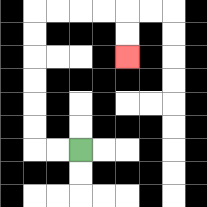{'start': '[3, 6]', 'end': '[5, 2]', 'path_directions': 'L,L,U,U,U,U,U,U,R,R,R,R,D,D', 'path_coordinates': '[[3, 6], [2, 6], [1, 6], [1, 5], [1, 4], [1, 3], [1, 2], [1, 1], [1, 0], [2, 0], [3, 0], [4, 0], [5, 0], [5, 1], [5, 2]]'}